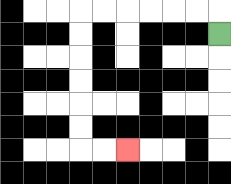{'start': '[9, 1]', 'end': '[5, 6]', 'path_directions': 'U,L,L,L,L,L,L,D,D,D,D,D,D,R,R', 'path_coordinates': '[[9, 1], [9, 0], [8, 0], [7, 0], [6, 0], [5, 0], [4, 0], [3, 0], [3, 1], [3, 2], [3, 3], [3, 4], [3, 5], [3, 6], [4, 6], [5, 6]]'}